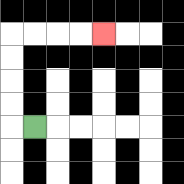{'start': '[1, 5]', 'end': '[4, 1]', 'path_directions': 'L,U,U,U,U,R,R,R,R', 'path_coordinates': '[[1, 5], [0, 5], [0, 4], [0, 3], [0, 2], [0, 1], [1, 1], [2, 1], [3, 1], [4, 1]]'}